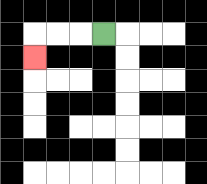{'start': '[4, 1]', 'end': '[1, 2]', 'path_directions': 'L,L,L,D', 'path_coordinates': '[[4, 1], [3, 1], [2, 1], [1, 1], [1, 2]]'}